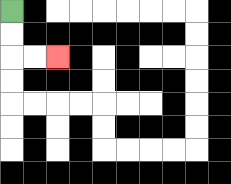{'start': '[0, 0]', 'end': '[2, 2]', 'path_directions': 'D,D,R,R', 'path_coordinates': '[[0, 0], [0, 1], [0, 2], [1, 2], [2, 2]]'}